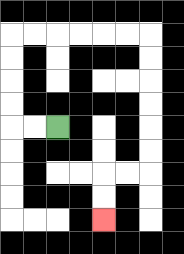{'start': '[2, 5]', 'end': '[4, 9]', 'path_directions': 'L,L,U,U,U,U,R,R,R,R,R,R,D,D,D,D,D,D,L,L,D,D', 'path_coordinates': '[[2, 5], [1, 5], [0, 5], [0, 4], [0, 3], [0, 2], [0, 1], [1, 1], [2, 1], [3, 1], [4, 1], [5, 1], [6, 1], [6, 2], [6, 3], [6, 4], [6, 5], [6, 6], [6, 7], [5, 7], [4, 7], [4, 8], [4, 9]]'}